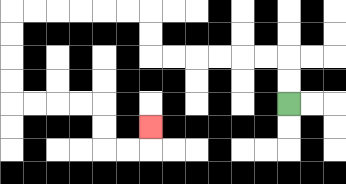{'start': '[12, 4]', 'end': '[6, 5]', 'path_directions': 'U,U,L,L,L,L,L,L,U,U,L,L,L,L,L,L,D,D,D,D,R,R,R,R,D,D,R,R,U', 'path_coordinates': '[[12, 4], [12, 3], [12, 2], [11, 2], [10, 2], [9, 2], [8, 2], [7, 2], [6, 2], [6, 1], [6, 0], [5, 0], [4, 0], [3, 0], [2, 0], [1, 0], [0, 0], [0, 1], [0, 2], [0, 3], [0, 4], [1, 4], [2, 4], [3, 4], [4, 4], [4, 5], [4, 6], [5, 6], [6, 6], [6, 5]]'}